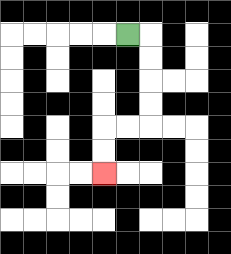{'start': '[5, 1]', 'end': '[4, 7]', 'path_directions': 'R,D,D,D,D,L,L,D,D', 'path_coordinates': '[[5, 1], [6, 1], [6, 2], [6, 3], [6, 4], [6, 5], [5, 5], [4, 5], [4, 6], [4, 7]]'}